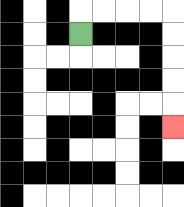{'start': '[3, 1]', 'end': '[7, 5]', 'path_directions': 'U,R,R,R,R,D,D,D,D,D', 'path_coordinates': '[[3, 1], [3, 0], [4, 0], [5, 0], [6, 0], [7, 0], [7, 1], [7, 2], [7, 3], [7, 4], [7, 5]]'}